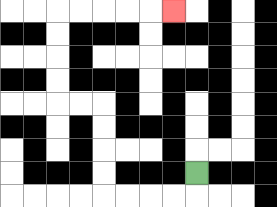{'start': '[8, 7]', 'end': '[7, 0]', 'path_directions': 'D,L,L,L,L,U,U,U,U,L,L,U,U,U,U,R,R,R,R,R', 'path_coordinates': '[[8, 7], [8, 8], [7, 8], [6, 8], [5, 8], [4, 8], [4, 7], [4, 6], [4, 5], [4, 4], [3, 4], [2, 4], [2, 3], [2, 2], [2, 1], [2, 0], [3, 0], [4, 0], [5, 0], [6, 0], [7, 0]]'}